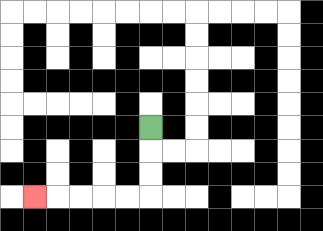{'start': '[6, 5]', 'end': '[1, 8]', 'path_directions': 'D,D,D,L,L,L,L,L', 'path_coordinates': '[[6, 5], [6, 6], [6, 7], [6, 8], [5, 8], [4, 8], [3, 8], [2, 8], [1, 8]]'}